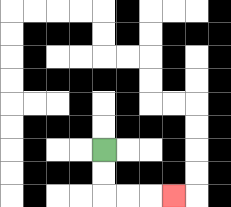{'start': '[4, 6]', 'end': '[7, 8]', 'path_directions': 'D,D,R,R,R', 'path_coordinates': '[[4, 6], [4, 7], [4, 8], [5, 8], [6, 8], [7, 8]]'}